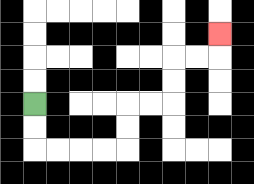{'start': '[1, 4]', 'end': '[9, 1]', 'path_directions': 'D,D,R,R,R,R,U,U,R,R,U,U,R,R,U', 'path_coordinates': '[[1, 4], [1, 5], [1, 6], [2, 6], [3, 6], [4, 6], [5, 6], [5, 5], [5, 4], [6, 4], [7, 4], [7, 3], [7, 2], [8, 2], [9, 2], [9, 1]]'}